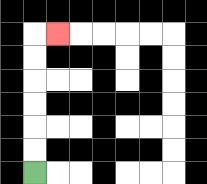{'start': '[1, 7]', 'end': '[2, 1]', 'path_directions': 'U,U,U,U,U,U,R', 'path_coordinates': '[[1, 7], [1, 6], [1, 5], [1, 4], [1, 3], [1, 2], [1, 1], [2, 1]]'}